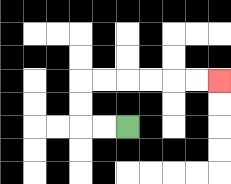{'start': '[5, 5]', 'end': '[9, 3]', 'path_directions': 'L,L,U,U,R,R,R,R,R,R', 'path_coordinates': '[[5, 5], [4, 5], [3, 5], [3, 4], [3, 3], [4, 3], [5, 3], [6, 3], [7, 3], [8, 3], [9, 3]]'}